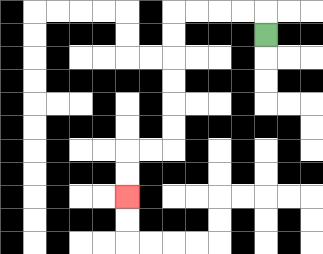{'start': '[11, 1]', 'end': '[5, 8]', 'path_directions': 'U,L,L,L,L,D,D,D,D,D,D,L,L,D,D', 'path_coordinates': '[[11, 1], [11, 0], [10, 0], [9, 0], [8, 0], [7, 0], [7, 1], [7, 2], [7, 3], [7, 4], [7, 5], [7, 6], [6, 6], [5, 6], [5, 7], [5, 8]]'}